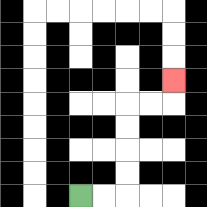{'start': '[3, 8]', 'end': '[7, 3]', 'path_directions': 'R,R,U,U,U,U,R,R,U', 'path_coordinates': '[[3, 8], [4, 8], [5, 8], [5, 7], [5, 6], [5, 5], [5, 4], [6, 4], [7, 4], [7, 3]]'}